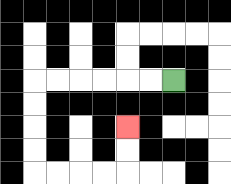{'start': '[7, 3]', 'end': '[5, 5]', 'path_directions': 'L,L,L,L,L,L,D,D,D,D,R,R,R,R,U,U', 'path_coordinates': '[[7, 3], [6, 3], [5, 3], [4, 3], [3, 3], [2, 3], [1, 3], [1, 4], [1, 5], [1, 6], [1, 7], [2, 7], [3, 7], [4, 7], [5, 7], [5, 6], [5, 5]]'}